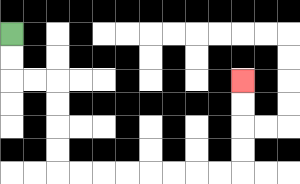{'start': '[0, 1]', 'end': '[10, 3]', 'path_directions': 'D,D,R,R,D,D,D,D,R,R,R,R,R,R,R,R,U,U,U,U', 'path_coordinates': '[[0, 1], [0, 2], [0, 3], [1, 3], [2, 3], [2, 4], [2, 5], [2, 6], [2, 7], [3, 7], [4, 7], [5, 7], [6, 7], [7, 7], [8, 7], [9, 7], [10, 7], [10, 6], [10, 5], [10, 4], [10, 3]]'}